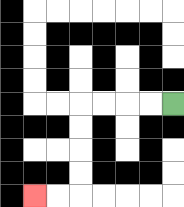{'start': '[7, 4]', 'end': '[1, 8]', 'path_directions': 'L,L,L,L,D,D,D,D,L,L', 'path_coordinates': '[[7, 4], [6, 4], [5, 4], [4, 4], [3, 4], [3, 5], [3, 6], [3, 7], [3, 8], [2, 8], [1, 8]]'}